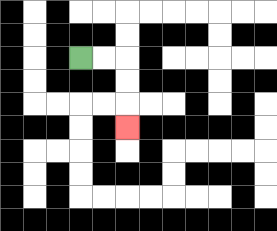{'start': '[3, 2]', 'end': '[5, 5]', 'path_directions': 'R,R,D,D,D', 'path_coordinates': '[[3, 2], [4, 2], [5, 2], [5, 3], [5, 4], [5, 5]]'}